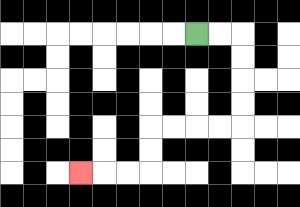{'start': '[8, 1]', 'end': '[3, 7]', 'path_directions': 'R,R,D,D,D,D,L,L,L,L,D,D,L,L,L', 'path_coordinates': '[[8, 1], [9, 1], [10, 1], [10, 2], [10, 3], [10, 4], [10, 5], [9, 5], [8, 5], [7, 5], [6, 5], [6, 6], [6, 7], [5, 7], [4, 7], [3, 7]]'}